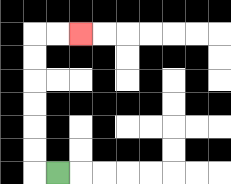{'start': '[2, 7]', 'end': '[3, 1]', 'path_directions': 'L,U,U,U,U,U,U,R,R', 'path_coordinates': '[[2, 7], [1, 7], [1, 6], [1, 5], [1, 4], [1, 3], [1, 2], [1, 1], [2, 1], [3, 1]]'}